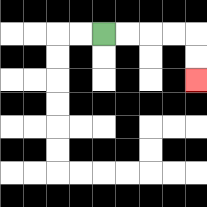{'start': '[4, 1]', 'end': '[8, 3]', 'path_directions': 'R,R,R,R,D,D', 'path_coordinates': '[[4, 1], [5, 1], [6, 1], [7, 1], [8, 1], [8, 2], [8, 3]]'}